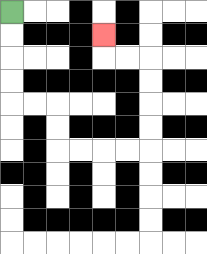{'start': '[0, 0]', 'end': '[4, 1]', 'path_directions': 'D,D,D,D,R,R,D,D,R,R,R,R,U,U,U,U,L,L,U', 'path_coordinates': '[[0, 0], [0, 1], [0, 2], [0, 3], [0, 4], [1, 4], [2, 4], [2, 5], [2, 6], [3, 6], [4, 6], [5, 6], [6, 6], [6, 5], [6, 4], [6, 3], [6, 2], [5, 2], [4, 2], [4, 1]]'}